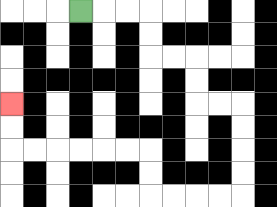{'start': '[3, 0]', 'end': '[0, 4]', 'path_directions': 'R,R,R,D,D,R,R,D,D,R,R,D,D,D,D,L,L,L,L,U,U,L,L,L,L,L,L,U,U', 'path_coordinates': '[[3, 0], [4, 0], [5, 0], [6, 0], [6, 1], [6, 2], [7, 2], [8, 2], [8, 3], [8, 4], [9, 4], [10, 4], [10, 5], [10, 6], [10, 7], [10, 8], [9, 8], [8, 8], [7, 8], [6, 8], [6, 7], [6, 6], [5, 6], [4, 6], [3, 6], [2, 6], [1, 6], [0, 6], [0, 5], [0, 4]]'}